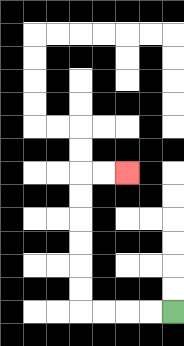{'start': '[7, 13]', 'end': '[5, 7]', 'path_directions': 'L,L,L,L,U,U,U,U,U,U,R,R', 'path_coordinates': '[[7, 13], [6, 13], [5, 13], [4, 13], [3, 13], [3, 12], [3, 11], [3, 10], [3, 9], [3, 8], [3, 7], [4, 7], [5, 7]]'}